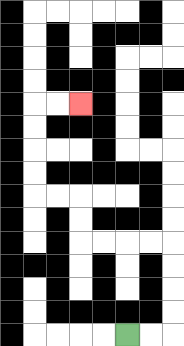{'start': '[5, 14]', 'end': '[3, 4]', 'path_directions': 'R,R,U,U,U,U,L,L,L,L,U,U,L,L,U,U,U,U,R,R', 'path_coordinates': '[[5, 14], [6, 14], [7, 14], [7, 13], [7, 12], [7, 11], [7, 10], [6, 10], [5, 10], [4, 10], [3, 10], [3, 9], [3, 8], [2, 8], [1, 8], [1, 7], [1, 6], [1, 5], [1, 4], [2, 4], [3, 4]]'}